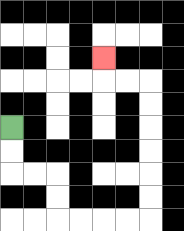{'start': '[0, 5]', 'end': '[4, 2]', 'path_directions': 'D,D,R,R,D,D,R,R,R,R,U,U,U,U,U,U,L,L,U', 'path_coordinates': '[[0, 5], [0, 6], [0, 7], [1, 7], [2, 7], [2, 8], [2, 9], [3, 9], [4, 9], [5, 9], [6, 9], [6, 8], [6, 7], [6, 6], [6, 5], [6, 4], [6, 3], [5, 3], [4, 3], [4, 2]]'}